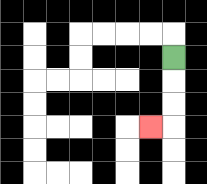{'start': '[7, 2]', 'end': '[6, 5]', 'path_directions': 'D,D,D,L', 'path_coordinates': '[[7, 2], [7, 3], [7, 4], [7, 5], [6, 5]]'}